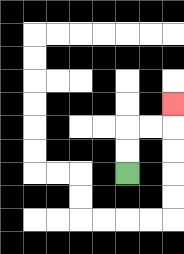{'start': '[5, 7]', 'end': '[7, 4]', 'path_directions': 'U,U,R,R,U', 'path_coordinates': '[[5, 7], [5, 6], [5, 5], [6, 5], [7, 5], [7, 4]]'}